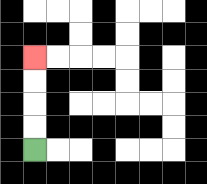{'start': '[1, 6]', 'end': '[1, 2]', 'path_directions': 'U,U,U,U', 'path_coordinates': '[[1, 6], [1, 5], [1, 4], [1, 3], [1, 2]]'}